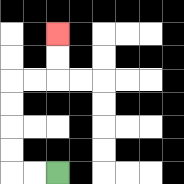{'start': '[2, 7]', 'end': '[2, 1]', 'path_directions': 'L,L,U,U,U,U,R,R,U,U', 'path_coordinates': '[[2, 7], [1, 7], [0, 7], [0, 6], [0, 5], [0, 4], [0, 3], [1, 3], [2, 3], [2, 2], [2, 1]]'}